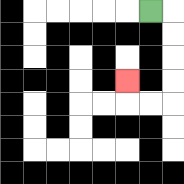{'start': '[6, 0]', 'end': '[5, 3]', 'path_directions': 'R,D,D,D,D,L,L,U', 'path_coordinates': '[[6, 0], [7, 0], [7, 1], [7, 2], [7, 3], [7, 4], [6, 4], [5, 4], [5, 3]]'}